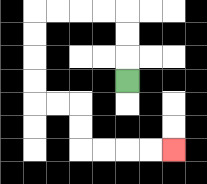{'start': '[5, 3]', 'end': '[7, 6]', 'path_directions': 'U,U,U,L,L,L,L,D,D,D,D,R,R,D,D,R,R,R,R', 'path_coordinates': '[[5, 3], [5, 2], [5, 1], [5, 0], [4, 0], [3, 0], [2, 0], [1, 0], [1, 1], [1, 2], [1, 3], [1, 4], [2, 4], [3, 4], [3, 5], [3, 6], [4, 6], [5, 6], [6, 6], [7, 6]]'}